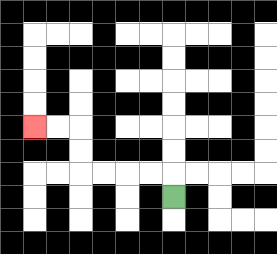{'start': '[7, 8]', 'end': '[1, 5]', 'path_directions': 'U,L,L,L,L,U,U,L,L', 'path_coordinates': '[[7, 8], [7, 7], [6, 7], [5, 7], [4, 7], [3, 7], [3, 6], [3, 5], [2, 5], [1, 5]]'}